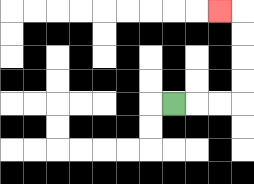{'start': '[7, 4]', 'end': '[9, 0]', 'path_directions': 'R,R,R,U,U,U,U,L', 'path_coordinates': '[[7, 4], [8, 4], [9, 4], [10, 4], [10, 3], [10, 2], [10, 1], [10, 0], [9, 0]]'}